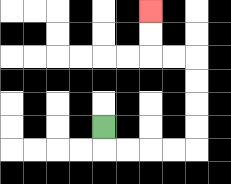{'start': '[4, 5]', 'end': '[6, 0]', 'path_directions': 'D,R,R,R,R,U,U,U,U,L,L,U,U', 'path_coordinates': '[[4, 5], [4, 6], [5, 6], [6, 6], [7, 6], [8, 6], [8, 5], [8, 4], [8, 3], [8, 2], [7, 2], [6, 2], [6, 1], [6, 0]]'}